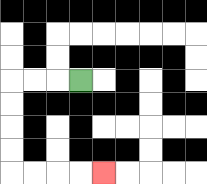{'start': '[3, 3]', 'end': '[4, 7]', 'path_directions': 'L,L,L,D,D,D,D,R,R,R,R', 'path_coordinates': '[[3, 3], [2, 3], [1, 3], [0, 3], [0, 4], [0, 5], [0, 6], [0, 7], [1, 7], [2, 7], [3, 7], [4, 7]]'}